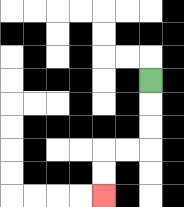{'start': '[6, 3]', 'end': '[4, 8]', 'path_directions': 'D,D,D,L,L,D,D', 'path_coordinates': '[[6, 3], [6, 4], [6, 5], [6, 6], [5, 6], [4, 6], [4, 7], [4, 8]]'}